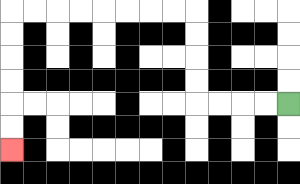{'start': '[12, 4]', 'end': '[0, 6]', 'path_directions': 'L,L,L,L,U,U,U,U,L,L,L,L,L,L,L,L,D,D,D,D,D,D', 'path_coordinates': '[[12, 4], [11, 4], [10, 4], [9, 4], [8, 4], [8, 3], [8, 2], [8, 1], [8, 0], [7, 0], [6, 0], [5, 0], [4, 0], [3, 0], [2, 0], [1, 0], [0, 0], [0, 1], [0, 2], [0, 3], [0, 4], [0, 5], [0, 6]]'}